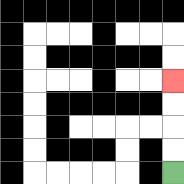{'start': '[7, 7]', 'end': '[7, 3]', 'path_directions': 'U,U,U,U', 'path_coordinates': '[[7, 7], [7, 6], [7, 5], [7, 4], [7, 3]]'}